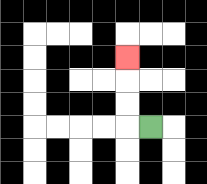{'start': '[6, 5]', 'end': '[5, 2]', 'path_directions': 'L,U,U,U', 'path_coordinates': '[[6, 5], [5, 5], [5, 4], [5, 3], [5, 2]]'}